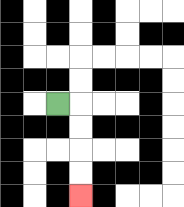{'start': '[2, 4]', 'end': '[3, 8]', 'path_directions': 'R,D,D,D,D', 'path_coordinates': '[[2, 4], [3, 4], [3, 5], [3, 6], [3, 7], [3, 8]]'}